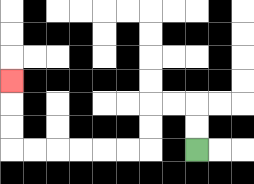{'start': '[8, 6]', 'end': '[0, 3]', 'path_directions': 'U,U,L,L,D,D,L,L,L,L,L,L,U,U,U', 'path_coordinates': '[[8, 6], [8, 5], [8, 4], [7, 4], [6, 4], [6, 5], [6, 6], [5, 6], [4, 6], [3, 6], [2, 6], [1, 6], [0, 6], [0, 5], [0, 4], [0, 3]]'}